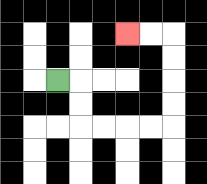{'start': '[2, 3]', 'end': '[5, 1]', 'path_directions': 'R,D,D,R,R,R,R,U,U,U,U,L,L', 'path_coordinates': '[[2, 3], [3, 3], [3, 4], [3, 5], [4, 5], [5, 5], [6, 5], [7, 5], [7, 4], [7, 3], [7, 2], [7, 1], [6, 1], [5, 1]]'}